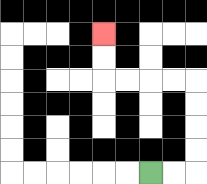{'start': '[6, 7]', 'end': '[4, 1]', 'path_directions': 'R,R,U,U,U,U,L,L,L,L,U,U', 'path_coordinates': '[[6, 7], [7, 7], [8, 7], [8, 6], [8, 5], [8, 4], [8, 3], [7, 3], [6, 3], [5, 3], [4, 3], [4, 2], [4, 1]]'}